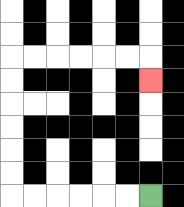{'start': '[6, 8]', 'end': '[6, 3]', 'path_directions': 'L,L,L,L,L,L,U,U,U,U,U,U,R,R,R,R,R,R,D', 'path_coordinates': '[[6, 8], [5, 8], [4, 8], [3, 8], [2, 8], [1, 8], [0, 8], [0, 7], [0, 6], [0, 5], [0, 4], [0, 3], [0, 2], [1, 2], [2, 2], [3, 2], [4, 2], [5, 2], [6, 2], [6, 3]]'}